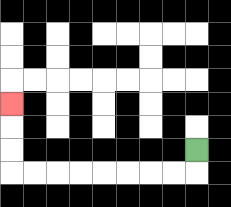{'start': '[8, 6]', 'end': '[0, 4]', 'path_directions': 'D,L,L,L,L,L,L,L,L,U,U,U', 'path_coordinates': '[[8, 6], [8, 7], [7, 7], [6, 7], [5, 7], [4, 7], [3, 7], [2, 7], [1, 7], [0, 7], [0, 6], [0, 5], [0, 4]]'}